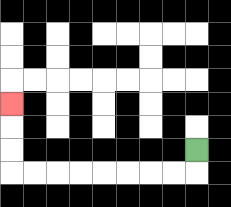{'start': '[8, 6]', 'end': '[0, 4]', 'path_directions': 'D,L,L,L,L,L,L,L,L,U,U,U', 'path_coordinates': '[[8, 6], [8, 7], [7, 7], [6, 7], [5, 7], [4, 7], [3, 7], [2, 7], [1, 7], [0, 7], [0, 6], [0, 5], [0, 4]]'}